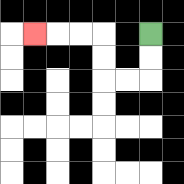{'start': '[6, 1]', 'end': '[1, 1]', 'path_directions': 'D,D,L,L,U,U,L,L,L', 'path_coordinates': '[[6, 1], [6, 2], [6, 3], [5, 3], [4, 3], [4, 2], [4, 1], [3, 1], [2, 1], [1, 1]]'}